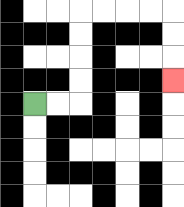{'start': '[1, 4]', 'end': '[7, 3]', 'path_directions': 'R,R,U,U,U,U,R,R,R,R,D,D,D', 'path_coordinates': '[[1, 4], [2, 4], [3, 4], [3, 3], [3, 2], [3, 1], [3, 0], [4, 0], [5, 0], [6, 0], [7, 0], [7, 1], [7, 2], [7, 3]]'}